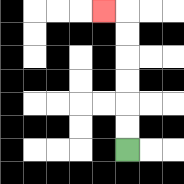{'start': '[5, 6]', 'end': '[4, 0]', 'path_directions': 'U,U,U,U,U,U,L', 'path_coordinates': '[[5, 6], [5, 5], [5, 4], [5, 3], [5, 2], [5, 1], [5, 0], [4, 0]]'}